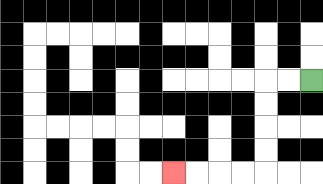{'start': '[13, 3]', 'end': '[7, 7]', 'path_directions': 'L,L,D,D,D,D,L,L,L,L', 'path_coordinates': '[[13, 3], [12, 3], [11, 3], [11, 4], [11, 5], [11, 6], [11, 7], [10, 7], [9, 7], [8, 7], [7, 7]]'}